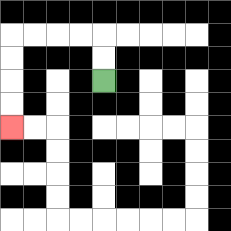{'start': '[4, 3]', 'end': '[0, 5]', 'path_directions': 'U,U,L,L,L,L,D,D,D,D', 'path_coordinates': '[[4, 3], [4, 2], [4, 1], [3, 1], [2, 1], [1, 1], [0, 1], [0, 2], [0, 3], [0, 4], [0, 5]]'}